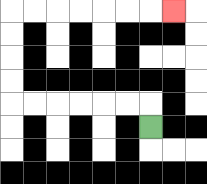{'start': '[6, 5]', 'end': '[7, 0]', 'path_directions': 'U,L,L,L,L,L,L,U,U,U,U,R,R,R,R,R,R,R', 'path_coordinates': '[[6, 5], [6, 4], [5, 4], [4, 4], [3, 4], [2, 4], [1, 4], [0, 4], [0, 3], [0, 2], [0, 1], [0, 0], [1, 0], [2, 0], [3, 0], [4, 0], [5, 0], [6, 0], [7, 0]]'}